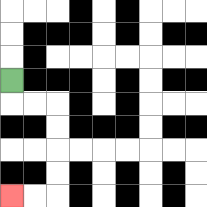{'start': '[0, 3]', 'end': '[0, 8]', 'path_directions': 'D,R,R,D,D,D,D,L,L', 'path_coordinates': '[[0, 3], [0, 4], [1, 4], [2, 4], [2, 5], [2, 6], [2, 7], [2, 8], [1, 8], [0, 8]]'}